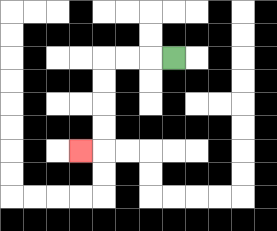{'start': '[7, 2]', 'end': '[3, 6]', 'path_directions': 'L,L,L,D,D,D,D,L', 'path_coordinates': '[[7, 2], [6, 2], [5, 2], [4, 2], [4, 3], [4, 4], [4, 5], [4, 6], [3, 6]]'}